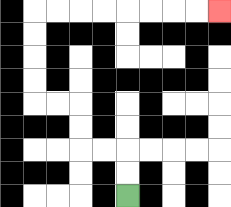{'start': '[5, 8]', 'end': '[9, 0]', 'path_directions': 'U,U,L,L,U,U,L,L,U,U,U,U,R,R,R,R,R,R,R,R', 'path_coordinates': '[[5, 8], [5, 7], [5, 6], [4, 6], [3, 6], [3, 5], [3, 4], [2, 4], [1, 4], [1, 3], [1, 2], [1, 1], [1, 0], [2, 0], [3, 0], [4, 0], [5, 0], [6, 0], [7, 0], [8, 0], [9, 0]]'}